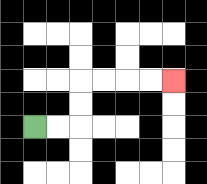{'start': '[1, 5]', 'end': '[7, 3]', 'path_directions': 'R,R,U,U,R,R,R,R', 'path_coordinates': '[[1, 5], [2, 5], [3, 5], [3, 4], [3, 3], [4, 3], [5, 3], [6, 3], [7, 3]]'}